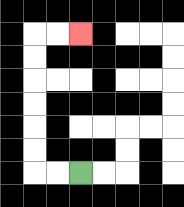{'start': '[3, 7]', 'end': '[3, 1]', 'path_directions': 'L,L,U,U,U,U,U,U,R,R', 'path_coordinates': '[[3, 7], [2, 7], [1, 7], [1, 6], [1, 5], [1, 4], [1, 3], [1, 2], [1, 1], [2, 1], [3, 1]]'}